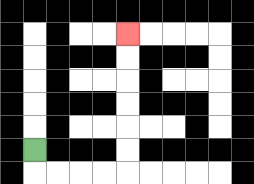{'start': '[1, 6]', 'end': '[5, 1]', 'path_directions': 'D,R,R,R,R,U,U,U,U,U,U', 'path_coordinates': '[[1, 6], [1, 7], [2, 7], [3, 7], [4, 7], [5, 7], [5, 6], [5, 5], [5, 4], [5, 3], [5, 2], [5, 1]]'}